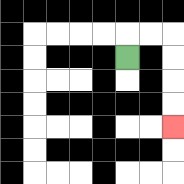{'start': '[5, 2]', 'end': '[7, 5]', 'path_directions': 'U,R,R,D,D,D,D', 'path_coordinates': '[[5, 2], [5, 1], [6, 1], [7, 1], [7, 2], [7, 3], [7, 4], [7, 5]]'}